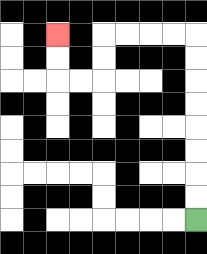{'start': '[8, 9]', 'end': '[2, 1]', 'path_directions': 'U,U,U,U,U,U,U,U,L,L,L,L,D,D,L,L,U,U', 'path_coordinates': '[[8, 9], [8, 8], [8, 7], [8, 6], [8, 5], [8, 4], [8, 3], [8, 2], [8, 1], [7, 1], [6, 1], [5, 1], [4, 1], [4, 2], [4, 3], [3, 3], [2, 3], [2, 2], [2, 1]]'}